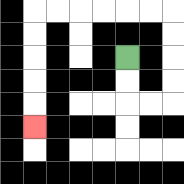{'start': '[5, 2]', 'end': '[1, 5]', 'path_directions': 'D,D,R,R,U,U,U,U,L,L,L,L,L,L,D,D,D,D,D', 'path_coordinates': '[[5, 2], [5, 3], [5, 4], [6, 4], [7, 4], [7, 3], [7, 2], [7, 1], [7, 0], [6, 0], [5, 0], [4, 0], [3, 0], [2, 0], [1, 0], [1, 1], [1, 2], [1, 3], [1, 4], [1, 5]]'}